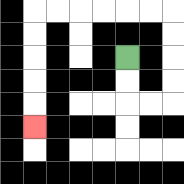{'start': '[5, 2]', 'end': '[1, 5]', 'path_directions': 'D,D,R,R,U,U,U,U,L,L,L,L,L,L,D,D,D,D,D', 'path_coordinates': '[[5, 2], [5, 3], [5, 4], [6, 4], [7, 4], [7, 3], [7, 2], [7, 1], [7, 0], [6, 0], [5, 0], [4, 0], [3, 0], [2, 0], [1, 0], [1, 1], [1, 2], [1, 3], [1, 4], [1, 5]]'}